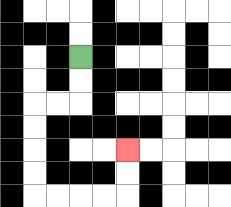{'start': '[3, 2]', 'end': '[5, 6]', 'path_directions': 'D,D,L,L,D,D,D,D,R,R,R,R,U,U', 'path_coordinates': '[[3, 2], [3, 3], [3, 4], [2, 4], [1, 4], [1, 5], [1, 6], [1, 7], [1, 8], [2, 8], [3, 8], [4, 8], [5, 8], [5, 7], [5, 6]]'}